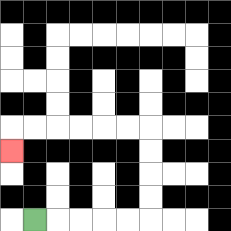{'start': '[1, 9]', 'end': '[0, 6]', 'path_directions': 'R,R,R,R,R,U,U,U,U,L,L,L,L,L,L,D', 'path_coordinates': '[[1, 9], [2, 9], [3, 9], [4, 9], [5, 9], [6, 9], [6, 8], [6, 7], [6, 6], [6, 5], [5, 5], [4, 5], [3, 5], [2, 5], [1, 5], [0, 5], [0, 6]]'}